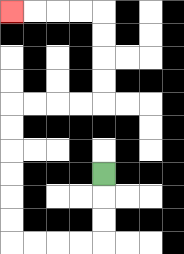{'start': '[4, 7]', 'end': '[0, 0]', 'path_directions': 'D,D,D,L,L,L,L,U,U,U,U,U,U,R,R,R,R,U,U,U,U,L,L,L,L', 'path_coordinates': '[[4, 7], [4, 8], [4, 9], [4, 10], [3, 10], [2, 10], [1, 10], [0, 10], [0, 9], [0, 8], [0, 7], [0, 6], [0, 5], [0, 4], [1, 4], [2, 4], [3, 4], [4, 4], [4, 3], [4, 2], [4, 1], [4, 0], [3, 0], [2, 0], [1, 0], [0, 0]]'}